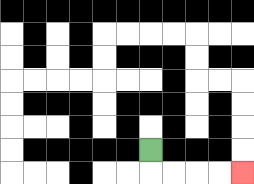{'start': '[6, 6]', 'end': '[10, 7]', 'path_directions': 'D,R,R,R,R', 'path_coordinates': '[[6, 6], [6, 7], [7, 7], [8, 7], [9, 7], [10, 7]]'}